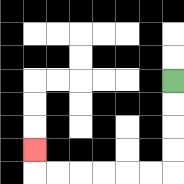{'start': '[7, 3]', 'end': '[1, 6]', 'path_directions': 'D,D,D,D,L,L,L,L,L,L,U', 'path_coordinates': '[[7, 3], [7, 4], [7, 5], [7, 6], [7, 7], [6, 7], [5, 7], [4, 7], [3, 7], [2, 7], [1, 7], [1, 6]]'}